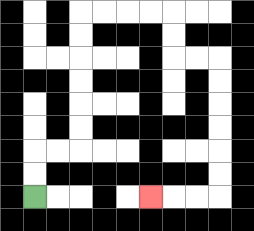{'start': '[1, 8]', 'end': '[6, 8]', 'path_directions': 'U,U,R,R,U,U,U,U,U,U,R,R,R,R,D,D,R,R,D,D,D,D,D,D,L,L,L', 'path_coordinates': '[[1, 8], [1, 7], [1, 6], [2, 6], [3, 6], [3, 5], [3, 4], [3, 3], [3, 2], [3, 1], [3, 0], [4, 0], [5, 0], [6, 0], [7, 0], [7, 1], [7, 2], [8, 2], [9, 2], [9, 3], [9, 4], [9, 5], [9, 6], [9, 7], [9, 8], [8, 8], [7, 8], [6, 8]]'}